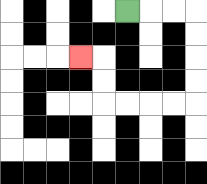{'start': '[5, 0]', 'end': '[3, 2]', 'path_directions': 'R,R,R,D,D,D,D,L,L,L,L,U,U,L', 'path_coordinates': '[[5, 0], [6, 0], [7, 0], [8, 0], [8, 1], [8, 2], [8, 3], [8, 4], [7, 4], [6, 4], [5, 4], [4, 4], [4, 3], [4, 2], [3, 2]]'}